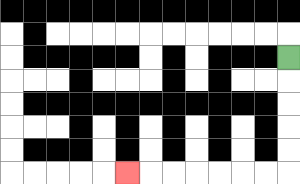{'start': '[12, 2]', 'end': '[5, 7]', 'path_directions': 'D,D,D,D,D,L,L,L,L,L,L,L', 'path_coordinates': '[[12, 2], [12, 3], [12, 4], [12, 5], [12, 6], [12, 7], [11, 7], [10, 7], [9, 7], [8, 7], [7, 7], [6, 7], [5, 7]]'}